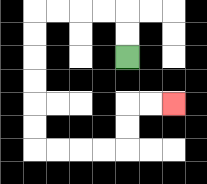{'start': '[5, 2]', 'end': '[7, 4]', 'path_directions': 'U,U,L,L,L,L,D,D,D,D,D,D,R,R,R,R,U,U,R,R', 'path_coordinates': '[[5, 2], [5, 1], [5, 0], [4, 0], [3, 0], [2, 0], [1, 0], [1, 1], [1, 2], [1, 3], [1, 4], [1, 5], [1, 6], [2, 6], [3, 6], [4, 6], [5, 6], [5, 5], [5, 4], [6, 4], [7, 4]]'}